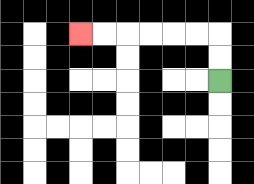{'start': '[9, 3]', 'end': '[3, 1]', 'path_directions': 'U,U,L,L,L,L,L,L', 'path_coordinates': '[[9, 3], [9, 2], [9, 1], [8, 1], [7, 1], [6, 1], [5, 1], [4, 1], [3, 1]]'}